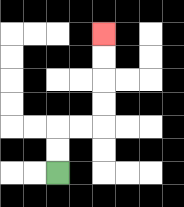{'start': '[2, 7]', 'end': '[4, 1]', 'path_directions': 'U,U,R,R,U,U,U,U', 'path_coordinates': '[[2, 7], [2, 6], [2, 5], [3, 5], [4, 5], [4, 4], [4, 3], [4, 2], [4, 1]]'}